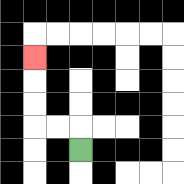{'start': '[3, 6]', 'end': '[1, 2]', 'path_directions': 'U,L,L,U,U,U', 'path_coordinates': '[[3, 6], [3, 5], [2, 5], [1, 5], [1, 4], [1, 3], [1, 2]]'}